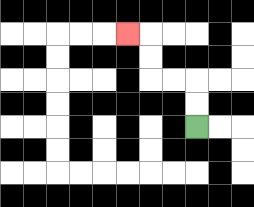{'start': '[8, 5]', 'end': '[5, 1]', 'path_directions': 'U,U,L,L,U,U,L', 'path_coordinates': '[[8, 5], [8, 4], [8, 3], [7, 3], [6, 3], [6, 2], [6, 1], [5, 1]]'}